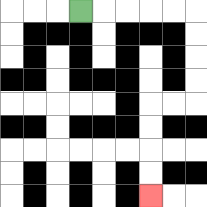{'start': '[3, 0]', 'end': '[6, 8]', 'path_directions': 'R,R,R,R,R,D,D,D,D,L,L,D,D,D,D', 'path_coordinates': '[[3, 0], [4, 0], [5, 0], [6, 0], [7, 0], [8, 0], [8, 1], [8, 2], [8, 3], [8, 4], [7, 4], [6, 4], [6, 5], [6, 6], [6, 7], [6, 8]]'}